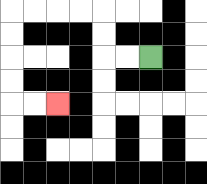{'start': '[6, 2]', 'end': '[2, 4]', 'path_directions': 'L,L,U,U,L,L,L,L,D,D,D,D,R,R', 'path_coordinates': '[[6, 2], [5, 2], [4, 2], [4, 1], [4, 0], [3, 0], [2, 0], [1, 0], [0, 0], [0, 1], [0, 2], [0, 3], [0, 4], [1, 4], [2, 4]]'}